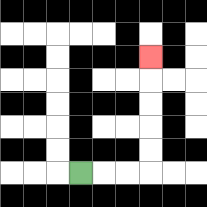{'start': '[3, 7]', 'end': '[6, 2]', 'path_directions': 'R,R,R,U,U,U,U,U', 'path_coordinates': '[[3, 7], [4, 7], [5, 7], [6, 7], [6, 6], [6, 5], [6, 4], [6, 3], [6, 2]]'}